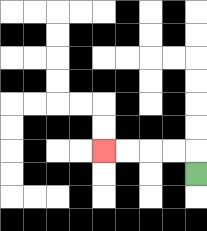{'start': '[8, 7]', 'end': '[4, 6]', 'path_directions': 'U,L,L,L,L', 'path_coordinates': '[[8, 7], [8, 6], [7, 6], [6, 6], [5, 6], [4, 6]]'}